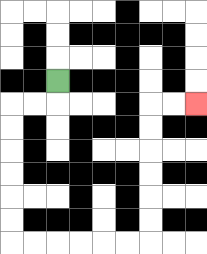{'start': '[2, 3]', 'end': '[8, 4]', 'path_directions': 'D,L,L,D,D,D,D,D,D,R,R,R,R,R,R,U,U,U,U,U,U,R,R', 'path_coordinates': '[[2, 3], [2, 4], [1, 4], [0, 4], [0, 5], [0, 6], [0, 7], [0, 8], [0, 9], [0, 10], [1, 10], [2, 10], [3, 10], [4, 10], [5, 10], [6, 10], [6, 9], [6, 8], [6, 7], [6, 6], [6, 5], [6, 4], [7, 4], [8, 4]]'}